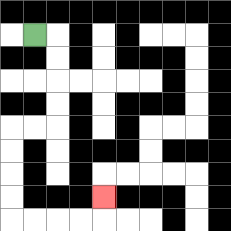{'start': '[1, 1]', 'end': '[4, 8]', 'path_directions': 'R,D,D,D,D,L,L,D,D,D,D,R,R,R,R,U', 'path_coordinates': '[[1, 1], [2, 1], [2, 2], [2, 3], [2, 4], [2, 5], [1, 5], [0, 5], [0, 6], [0, 7], [0, 8], [0, 9], [1, 9], [2, 9], [3, 9], [4, 9], [4, 8]]'}